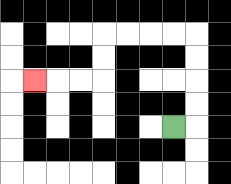{'start': '[7, 5]', 'end': '[1, 3]', 'path_directions': 'R,U,U,U,U,L,L,L,L,D,D,L,L,L', 'path_coordinates': '[[7, 5], [8, 5], [8, 4], [8, 3], [8, 2], [8, 1], [7, 1], [6, 1], [5, 1], [4, 1], [4, 2], [4, 3], [3, 3], [2, 3], [1, 3]]'}